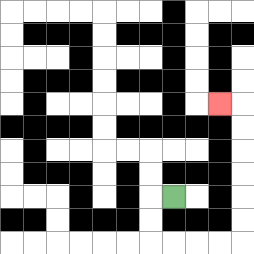{'start': '[7, 8]', 'end': '[9, 4]', 'path_directions': 'L,D,D,R,R,R,R,U,U,U,U,U,U,L', 'path_coordinates': '[[7, 8], [6, 8], [6, 9], [6, 10], [7, 10], [8, 10], [9, 10], [10, 10], [10, 9], [10, 8], [10, 7], [10, 6], [10, 5], [10, 4], [9, 4]]'}